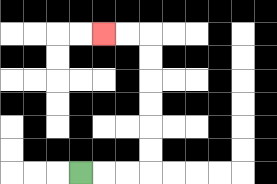{'start': '[3, 7]', 'end': '[4, 1]', 'path_directions': 'R,R,R,U,U,U,U,U,U,L,L', 'path_coordinates': '[[3, 7], [4, 7], [5, 7], [6, 7], [6, 6], [6, 5], [6, 4], [6, 3], [6, 2], [6, 1], [5, 1], [4, 1]]'}